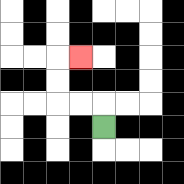{'start': '[4, 5]', 'end': '[3, 2]', 'path_directions': 'U,L,L,U,U,R', 'path_coordinates': '[[4, 5], [4, 4], [3, 4], [2, 4], [2, 3], [2, 2], [3, 2]]'}